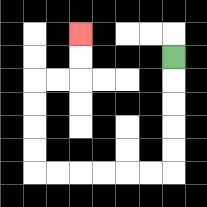{'start': '[7, 2]', 'end': '[3, 1]', 'path_directions': 'D,D,D,D,D,L,L,L,L,L,L,U,U,U,U,R,R,U,U', 'path_coordinates': '[[7, 2], [7, 3], [7, 4], [7, 5], [7, 6], [7, 7], [6, 7], [5, 7], [4, 7], [3, 7], [2, 7], [1, 7], [1, 6], [1, 5], [1, 4], [1, 3], [2, 3], [3, 3], [3, 2], [3, 1]]'}